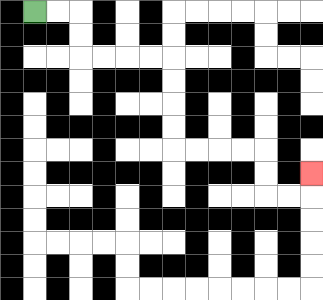{'start': '[1, 0]', 'end': '[13, 7]', 'path_directions': 'R,R,D,D,R,R,R,R,D,D,D,D,R,R,R,R,D,D,R,R,U', 'path_coordinates': '[[1, 0], [2, 0], [3, 0], [3, 1], [3, 2], [4, 2], [5, 2], [6, 2], [7, 2], [7, 3], [7, 4], [7, 5], [7, 6], [8, 6], [9, 6], [10, 6], [11, 6], [11, 7], [11, 8], [12, 8], [13, 8], [13, 7]]'}